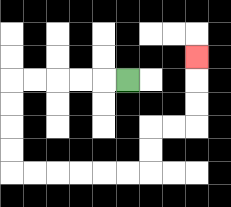{'start': '[5, 3]', 'end': '[8, 2]', 'path_directions': 'L,L,L,L,L,D,D,D,D,R,R,R,R,R,R,U,U,R,R,U,U,U', 'path_coordinates': '[[5, 3], [4, 3], [3, 3], [2, 3], [1, 3], [0, 3], [0, 4], [0, 5], [0, 6], [0, 7], [1, 7], [2, 7], [3, 7], [4, 7], [5, 7], [6, 7], [6, 6], [6, 5], [7, 5], [8, 5], [8, 4], [8, 3], [8, 2]]'}